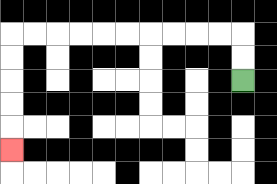{'start': '[10, 3]', 'end': '[0, 6]', 'path_directions': 'U,U,L,L,L,L,L,L,L,L,L,L,D,D,D,D,D', 'path_coordinates': '[[10, 3], [10, 2], [10, 1], [9, 1], [8, 1], [7, 1], [6, 1], [5, 1], [4, 1], [3, 1], [2, 1], [1, 1], [0, 1], [0, 2], [0, 3], [0, 4], [0, 5], [0, 6]]'}